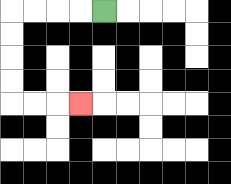{'start': '[4, 0]', 'end': '[3, 4]', 'path_directions': 'L,L,L,L,D,D,D,D,R,R,R', 'path_coordinates': '[[4, 0], [3, 0], [2, 0], [1, 0], [0, 0], [0, 1], [0, 2], [0, 3], [0, 4], [1, 4], [2, 4], [3, 4]]'}